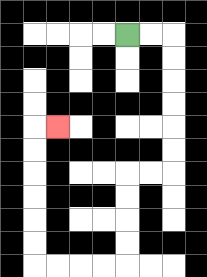{'start': '[5, 1]', 'end': '[2, 5]', 'path_directions': 'R,R,D,D,D,D,D,D,L,L,D,D,D,D,L,L,L,L,U,U,U,U,U,U,R', 'path_coordinates': '[[5, 1], [6, 1], [7, 1], [7, 2], [7, 3], [7, 4], [7, 5], [7, 6], [7, 7], [6, 7], [5, 7], [5, 8], [5, 9], [5, 10], [5, 11], [4, 11], [3, 11], [2, 11], [1, 11], [1, 10], [1, 9], [1, 8], [1, 7], [1, 6], [1, 5], [2, 5]]'}